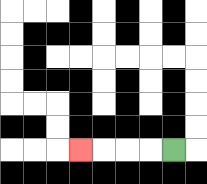{'start': '[7, 6]', 'end': '[3, 6]', 'path_directions': 'L,L,L,L', 'path_coordinates': '[[7, 6], [6, 6], [5, 6], [4, 6], [3, 6]]'}